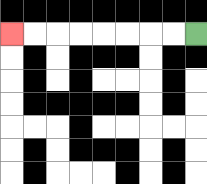{'start': '[8, 1]', 'end': '[0, 1]', 'path_directions': 'L,L,L,L,L,L,L,L', 'path_coordinates': '[[8, 1], [7, 1], [6, 1], [5, 1], [4, 1], [3, 1], [2, 1], [1, 1], [0, 1]]'}